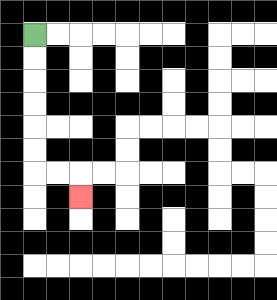{'start': '[1, 1]', 'end': '[3, 8]', 'path_directions': 'D,D,D,D,D,D,R,R,D', 'path_coordinates': '[[1, 1], [1, 2], [1, 3], [1, 4], [1, 5], [1, 6], [1, 7], [2, 7], [3, 7], [3, 8]]'}